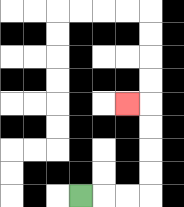{'start': '[3, 8]', 'end': '[5, 4]', 'path_directions': 'R,R,R,U,U,U,U,L', 'path_coordinates': '[[3, 8], [4, 8], [5, 8], [6, 8], [6, 7], [6, 6], [6, 5], [6, 4], [5, 4]]'}